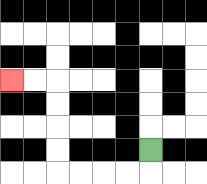{'start': '[6, 6]', 'end': '[0, 3]', 'path_directions': 'D,L,L,L,L,U,U,U,U,L,L', 'path_coordinates': '[[6, 6], [6, 7], [5, 7], [4, 7], [3, 7], [2, 7], [2, 6], [2, 5], [2, 4], [2, 3], [1, 3], [0, 3]]'}